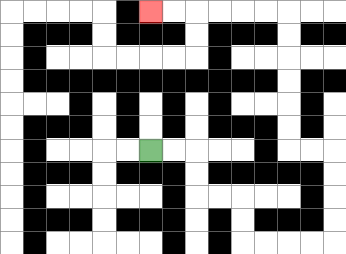{'start': '[6, 6]', 'end': '[6, 0]', 'path_directions': 'R,R,D,D,R,R,D,D,R,R,R,R,U,U,U,U,L,L,U,U,U,U,U,U,L,L,L,L,L,L', 'path_coordinates': '[[6, 6], [7, 6], [8, 6], [8, 7], [8, 8], [9, 8], [10, 8], [10, 9], [10, 10], [11, 10], [12, 10], [13, 10], [14, 10], [14, 9], [14, 8], [14, 7], [14, 6], [13, 6], [12, 6], [12, 5], [12, 4], [12, 3], [12, 2], [12, 1], [12, 0], [11, 0], [10, 0], [9, 0], [8, 0], [7, 0], [6, 0]]'}